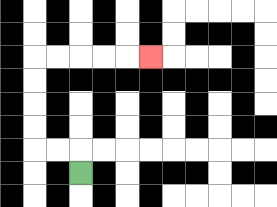{'start': '[3, 7]', 'end': '[6, 2]', 'path_directions': 'U,L,L,U,U,U,U,R,R,R,R,R', 'path_coordinates': '[[3, 7], [3, 6], [2, 6], [1, 6], [1, 5], [1, 4], [1, 3], [1, 2], [2, 2], [3, 2], [4, 2], [5, 2], [6, 2]]'}